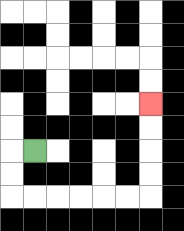{'start': '[1, 6]', 'end': '[6, 4]', 'path_directions': 'L,D,D,R,R,R,R,R,R,U,U,U,U', 'path_coordinates': '[[1, 6], [0, 6], [0, 7], [0, 8], [1, 8], [2, 8], [3, 8], [4, 8], [5, 8], [6, 8], [6, 7], [6, 6], [6, 5], [6, 4]]'}